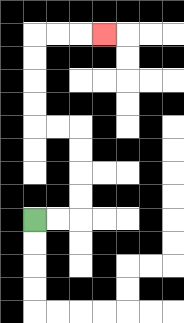{'start': '[1, 9]', 'end': '[4, 1]', 'path_directions': 'R,R,U,U,U,U,L,L,U,U,U,U,R,R,R', 'path_coordinates': '[[1, 9], [2, 9], [3, 9], [3, 8], [3, 7], [3, 6], [3, 5], [2, 5], [1, 5], [1, 4], [1, 3], [1, 2], [1, 1], [2, 1], [3, 1], [4, 1]]'}